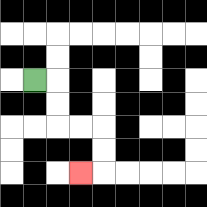{'start': '[1, 3]', 'end': '[3, 7]', 'path_directions': 'R,D,D,R,R,D,D,L', 'path_coordinates': '[[1, 3], [2, 3], [2, 4], [2, 5], [3, 5], [4, 5], [4, 6], [4, 7], [3, 7]]'}